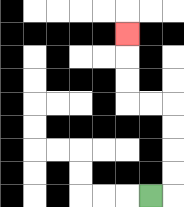{'start': '[6, 8]', 'end': '[5, 1]', 'path_directions': 'R,U,U,U,U,L,L,U,U,U', 'path_coordinates': '[[6, 8], [7, 8], [7, 7], [7, 6], [7, 5], [7, 4], [6, 4], [5, 4], [5, 3], [5, 2], [5, 1]]'}